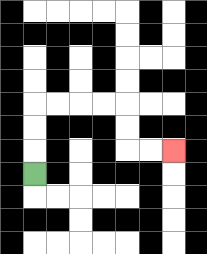{'start': '[1, 7]', 'end': '[7, 6]', 'path_directions': 'U,U,U,R,R,R,R,D,D,R,R', 'path_coordinates': '[[1, 7], [1, 6], [1, 5], [1, 4], [2, 4], [3, 4], [4, 4], [5, 4], [5, 5], [5, 6], [6, 6], [7, 6]]'}